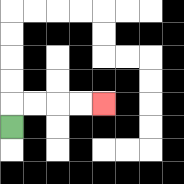{'start': '[0, 5]', 'end': '[4, 4]', 'path_directions': 'U,R,R,R,R', 'path_coordinates': '[[0, 5], [0, 4], [1, 4], [2, 4], [3, 4], [4, 4]]'}